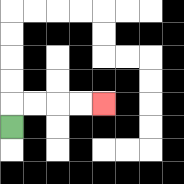{'start': '[0, 5]', 'end': '[4, 4]', 'path_directions': 'U,R,R,R,R', 'path_coordinates': '[[0, 5], [0, 4], [1, 4], [2, 4], [3, 4], [4, 4]]'}